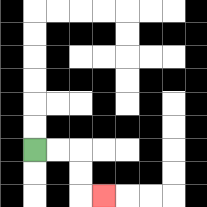{'start': '[1, 6]', 'end': '[4, 8]', 'path_directions': 'R,R,D,D,R', 'path_coordinates': '[[1, 6], [2, 6], [3, 6], [3, 7], [3, 8], [4, 8]]'}